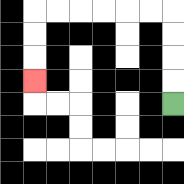{'start': '[7, 4]', 'end': '[1, 3]', 'path_directions': 'U,U,U,U,L,L,L,L,L,L,D,D,D', 'path_coordinates': '[[7, 4], [7, 3], [7, 2], [7, 1], [7, 0], [6, 0], [5, 0], [4, 0], [3, 0], [2, 0], [1, 0], [1, 1], [1, 2], [1, 3]]'}